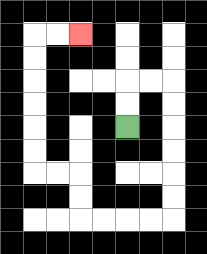{'start': '[5, 5]', 'end': '[3, 1]', 'path_directions': 'U,U,R,R,D,D,D,D,D,D,L,L,L,L,U,U,L,L,U,U,U,U,U,U,R,R', 'path_coordinates': '[[5, 5], [5, 4], [5, 3], [6, 3], [7, 3], [7, 4], [7, 5], [7, 6], [7, 7], [7, 8], [7, 9], [6, 9], [5, 9], [4, 9], [3, 9], [3, 8], [3, 7], [2, 7], [1, 7], [1, 6], [1, 5], [1, 4], [1, 3], [1, 2], [1, 1], [2, 1], [3, 1]]'}